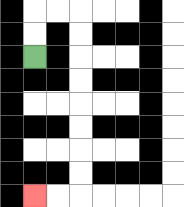{'start': '[1, 2]', 'end': '[1, 8]', 'path_directions': 'U,U,R,R,D,D,D,D,D,D,D,D,L,L', 'path_coordinates': '[[1, 2], [1, 1], [1, 0], [2, 0], [3, 0], [3, 1], [3, 2], [3, 3], [3, 4], [3, 5], [3, 6], [3, 7], [3, 8], [2, 8], [1, 8]]'}